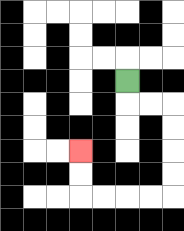{'start': '[5, 3]', 'end': '[3, 6]', 'path_directions': 'D,R,R,D,D,D,D,L,L,L,L,U,U', 'path_coordinates': '[[5, 3], [5, 4], [6, 4], [7, 4], [7, 5], [7, 6], [7, 7], [7, 8], [6, 8], [5, 8], [4, 8], [3, 8], [3, 7], [3, 6]]'}